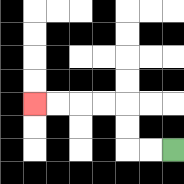{'start': '[7, 6]', 'end': '[1, 4]', 'path_directions': 'L,L,U,U,L,L,L,L', 'path_coordinates': '[[7, 6], [6, 6], [5, 6], [5, 5], [5, 4], [4, 4], [3, 4], [2, 4], [1, 4]]'}